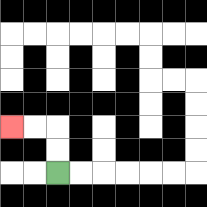{'start': '[2, 7]', 'end': '[0, 5]', 'path_directions': 'U,U,L,L', 'path_coordinates': '[[2, 7], [2, 6], [2, 5], [1, 5], [0, 5]]'}